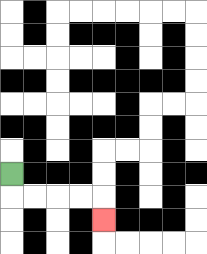{'start': '[0, 7]', 'end': '[4, 9]', 'path_directions': 'D,R,R,R,R,D', 'path_coordinates': '[[0, 7], [0, 8], [1, 8], [2, 8], [3, 8], [4, 8], [4, 9]]'}